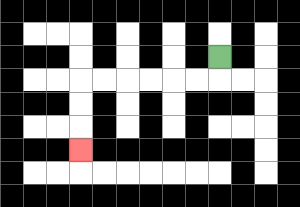{'start': '[9, 2]', 'end': '[3, 6]', 'path_directions': 'D,L,L,L,L,L,L,D,D,D', 'path_coordinates': '[[9, 2], [9, 3], [8, 3], [7, 3], [6, 3], [5, 3], [4, 3], [3, 3], [3, 4], [3, 5], [3, 6]]'}